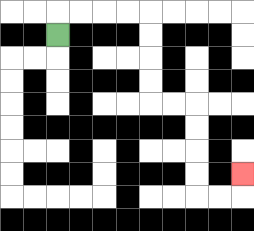{'start': '[2, 1]', 'end': '[10, 7]', 'path_directions': 'U,R,R,R,R,D,D,D,D,R,R,D,D,D,D,R,R,U', 'path_coordinates': '[[2, 1], [2, 0], [3, 0], [4, 0], [5, 0], [6, 0], [6, 1], [6, 2], [6, 3], [6, 4], [7, 4], [8, 4], [8, 5], [8, 6], [8, 7], [8, 8], [9, 8], [10, 8], [10, 7]]'}